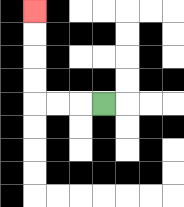{'start': '[4, 4]', 'end': '[1, 0]', 'path_directions': 'L,L,L,U,U,U,U', 'path_coordinates': '[[4, 4], [3, 4], [2, 4], [1, 4], [1, 3], [1, 2], [1, 1], [1, 0]]'}